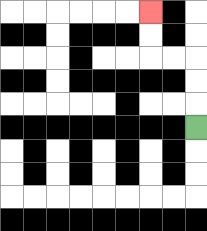{'start': '[8, 5]', 'end': '[6, 0]', 'path_directions': 'U,U,U,L,L,U,U', 'path_coordinates': '[[8, 5], [8, 4], [8, 3], [8, 2], [7, 2], [6, 2], [6, 1], [6, 0]]'}